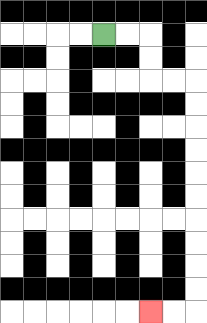{'start': '[4, 1]', 'end': '[6, 13]', 'path_directions': 'R,R,D,D,R,R,D,D,D,D,D,D,D,D,D,D,L,L', 'path_coordinates': '[[4, 1], [5, 1], [6, 1], [6, 2], [6, 3], [7, 3], [8, 3], [8, 4], [8, 5], [8, 6], [8, 7], [8, 8], [8, 9], [8, 10], [8, 11], [8, 12], [8, 13], [7, 13], [6, 13]]'}